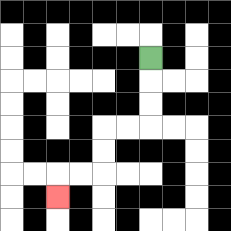{'start': '[6, 2]', 'end': '[2, 8]', 'path_directions': 'D,D,D,L,L,D,D,L,L,D', 'path_coordinates': '[[6, 2], [6, 3], [6, 4], [6, 5], [5, 5], [4, 5], [4, 6], [4, 7], [3, 7], [2, 7], [2, 8]]'}